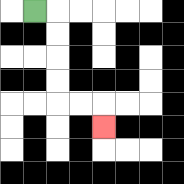{'start': '[1, 0]', 'end': '[4, 5]', 'path_directions': 'R,D,D,D,D,R,R,D', 'path_coordinates': '[[1, 0], [2, 0], [2, 1], [2, 2], [2, 3], [2, 4], [3, 4], [4, 4], [4, 5]]'}